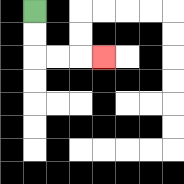{'start': '[1, 0]', 'end': '[4, 2]', 'path_directions': 'D,D,R,R,R', 'path_coordinates': '[[1, 0], [1, 1], [1, 2], [2, 2], [3, 2], [4, 2]]'}